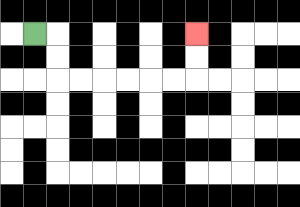{'start': '[1, 1]', 'end': '[8, 1]', 'path_directions': 'R,D,D,R,R,R,R,R,R,U,U', 'path_coordinates': '[[1, 1], [2, 1], [2, 2], [2, 3], [3, 3], [4, 3], [5, 3], [6, 3], [7, 3], [8, 3], [8, 2], [8, 1]]'}